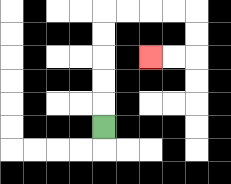{'start': '[4, 5]', 'end': '[6, 2]', 'path_directions': 'U,U,U,U,U,R,R,R,R,D,D,L,L', 'path_coordinates': '[[4, 5], [4, 4], [4, 3], [4, 2], [4, 1], [4, 0], [5, 0], [6, 0], [7, 0], [8, 0], [8, 1], [8, 2], [7, 2], [6, 2]]'}